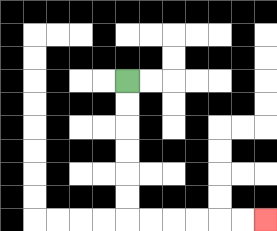{'start': '[5, 3]', 'end': '[11, 9]', 'path_directions': 'D,D,D,D,D,D,R,R,R,R,R,R', 'path_coordinates': '[[5, 3], [5, 4], [5, 5], [5, 6], [5, 7], [5, 8], [5, 9], [6, 9], [7, 9], [8, 9], [9, 9], [10, 9], [11, 9]]'}